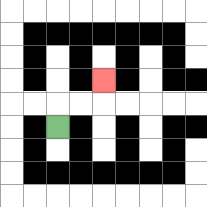{'start': '[2, 5]', 'end': '[4, 3]', 'path_directions': 'U,R,R,U', 'path_coordinates': '[[2, 5], [2, 4], [3, 4], [4, 4], [4, 3]]'}